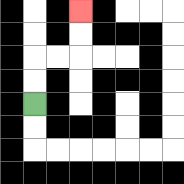{'start': '[1, 4]', 'end': '[3, 0]', 'path_directions': 'U,U,R,R,U,U', 'path_coordinates': '[[1, 4], [1, 3], [1, 2], [2, 2], [3, 2], [3, 1], [3, 0]]'}